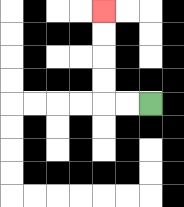{'start': '[6, 4]', 'end': '[4, 0]', 'path_directions': 'L,L,U,U,U,U', 'path_coordinates': '[[6, 4], [5, 4], [4, 4], [4, 3], [4, 2], [4, 1], [4, 0]]'}